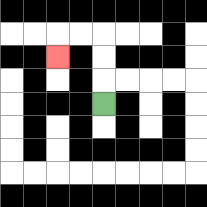{'start': '[4, 4]', 'end': '[2, 2]', 'path_directions': 'U,U,U,L,L,D', 'path_coordinates': '[[4, 4], [4, 3], [4, 2], [4, 1], [3, 1], [2, 1], [2, 2]]'}